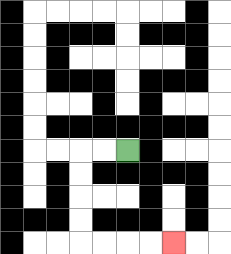{'start': '[5, 6]', 'end': '[7, 10]', 'path_directions': 'L,L,D,D,D,D,R,R,R,R', 'path_coordinates': '[[5, 6], [4, 6], [3, 6], [3, 7], [3, 8], [3, 9], [3, 10], [4, 10], [5, 10], [6, 10], [7, 10]]'}